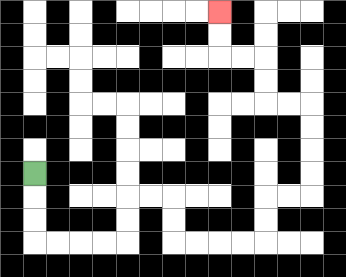{'start': '[1, 7]', 'end': '[9, 0]', 'path_directions': 'D,D,D,R,R,R,R,U,U,R,R,D,D,R,R,R,R,U,U,R,R,U,U,U,U,L,L,U,U,L,L,U,U', 'path_coordinates': '[[1, 7], [1, 8], [1, 9], [1, 10], [2, 10], [3, 10], [4, 10], [5, 10], [5, 9], [5, 8], [6, 8], [7, 8], [7, 9], [7, 10], [8, 10], [9, 10], [10, 10], [11, 10], [11, 9], [11, 8], [12, 8], [13, 8], [13, 7], [13, 6], [13, 5], [13, 4], [12, 4], [11, 4], [11, 3], [11, 2], [10, 2], [9, 2], [9, 1], [9, 0]]'}